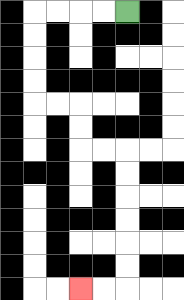{'start': '[5, 0]', 'end': '[3, 12]', 'path_directions': 'L,L,L,L,D,D,D,D,R,R,D,D,R,R,D,D,D,D,D,D,L,L', 'path_coordinates': '[[5, 0], [4, 0], [3, 0], [2, 0], [1, 0], [1, 1], [1, 2], [1, 3], [1, 4], [2, 4], [3, 4], [3, 5], [3, 6], [4, 6], [5, 6], [5, 7], [5, 8], [5, 9], [5, 10], [5, 11], [5, 12], [4, 12], [3, 12]]'}